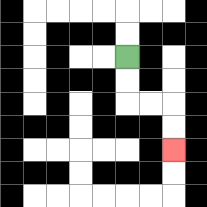{'start': '[5, 2]', 'end': '[7, 6]', 'path_directions': 'D,D,R,R,D,D', 'path_coordinates': '[[5, 2], [5, 3], [5, 4], [6, 4], [7, 4], [7, 5], [7, 6]]'}